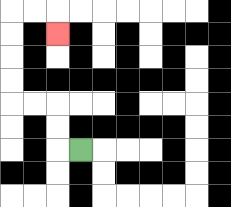{'start': '[3, 6]', 'end': '[2, 1]', 'path_directions': 'L,U,U,L,L,U,U,U,U,R,R,D', 'path_coordinates': '[[3, 6], [2, 6], [2, 5], [2, 4], [1, 4], [0, 4], [0, 3], [0, 2], [0, 1], [0, 0], [1, 0], [2, 0], [2, 1]]'}